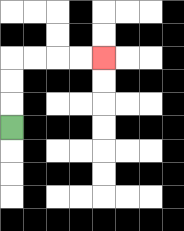{'start': '[0, 5]', 'end': '[4, 2]', 'path_directions': 'U,U,U,R,R,R,R', 'path_coordinates': '[[0, 5], [0, 4], [0, 3], [0, 2], [1, 2], [2, 2], [3, 2], [4, 2]]'}